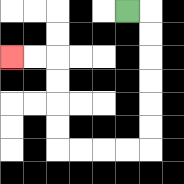{'start': '[5, 0]', 'end': '[0, 2]', 'path_directions': 'R,D,D,D,D,D,D,L,L,L,L,U,U,U,U,L,L', 'path_coordinates': '[[5, 0], [6, 0], [6, 1], [6, 2], [6, 3], [6, 4], [6, 5], [6, 6], [5, 6], [4, 6], [3, 6], [2, 6], [2, 5], [2, 4], [2, 3], [2, 2], [1, 2], [0, 2]]'}